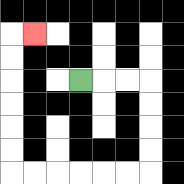{'start': '[3, 3]', 'end': '[1, 1]', 'path_directions': 'R,R,R,D,D,D,D,L,L,L,L,L,L,U,U,U,U,U,U,R', 'path_coordinates': '[[3, 3], [4, 3], [5, 3], [6, 3], [6, 4], [6, 5], [6, 6], [6, 7], [5, 7], [4, 7], [3, 7], [2, 7], [1, 7], [0, 7], [0, 6], [0, 5], [0, 4], [0, 3], [0, 2], [0, 1], [1, 1]]'}